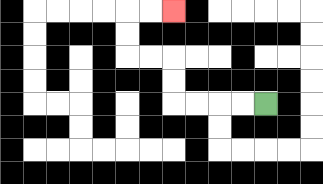{'start': '[11, 4]', 'end': '[7, 0]', 'path_directions': 'L,L,L,L,U,U,L,L,U,U,R,R', 'path_coordinates': '[[11, 4], [10, 4], [9, 4], [8, 4], [7, 4], [7, 3], [7, 2], [6, 2], [5, 2], [5, 1], [5, 0], [6, 0], [7, 0]]'}